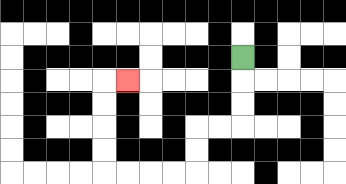{'start': '[10, 2]', 'end': '[5, 3]', 'path_directions': 'D,D,D,L,L,D,D,L,L,L,L,U,U,U,U,R', 'path_coordinates': '[[10, 2], [10, 3], [10, 4], [10, 5], [9, 5], [8, 5], [8, 6], [8, 7], [7, 7], [6, 7], [5, 7], [4, 7], [4, 6], [4, 5], [4, 4], [4, 3], [5, 3]]'}